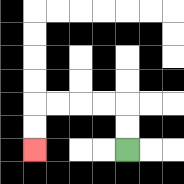{'start': '[5, 6]', 'end': '[1, 6]', 'path_directions': 'U,U,L,L,L,L,D,D', 'path_coordinates': '[[5, 6], [5, 5], [5, 4], [4, 4], [3, 4], [2, 4], [1, 4], [1, 5], [1, 6]]'}